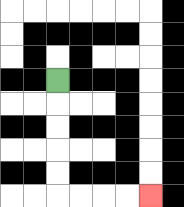{'start': '[2, 3]', 'end': '[6, 8]', 'path_directions': 'D,D,D,D,D,R,R,R,R', 'path_coordinates': '[[2, 3], [2, 4], [2, 5], [2, 6], [2, 7], [2, 8], [3, 8], [4, 8], [5, 8], [6, 8]]'}